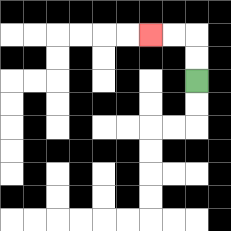{'start': '[8, 3]', 'end': '[6, 1]', 'path_directions': 'U,U,L,L', 'path_coordinates': '[[8, 3], [8, 2], [8, 1], [7, 1], [6, 1]]'}